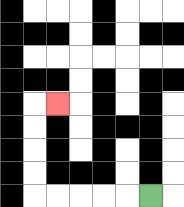{'start': '[6, 8]', 'end': '[2, 4]', 'path_directions': 'L,L,L,L,L,U,U,U,U,R', 'path_coordinates': '[[6, 8], [5, 8], [4, 8], [3, 8], [2, 8], [1, 8], [1, 7], [1, 6], [1, 5], [1, 4], [2, 4]]'}